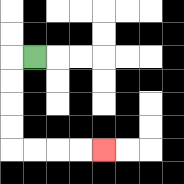{'start': '[1, 2]', 'end': '[4, 6]', 'path_directions': 'L,D,D,D,D,R,R,R,R', 'path_coordinates': '[[1, 2], [0, 2], [0, 3], [0, 4], [0, 5], [0, 6], [1, 6], [2, 6], [3, 6], [4, 6]]'}